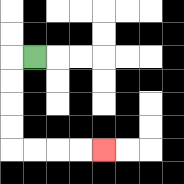{'start': '[1, 2]', 'end': '[4, 6]', 'path_directions': 'L,D,D,D,D,R,R,R,R', 'path_coordinates': '[[1, 2], [0, 2], [0, 3], [0, 4], [0, 5], [0, 6], [1, 6], [2, 6], [3, 6], [4, 6]]'}